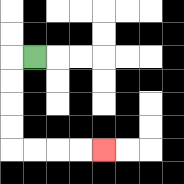{'start': '[1, 2]', 'end': '[4, 6]', 'path_directions': 'L,D,D,D,D,R,R,R,R', 'path_coordinates': '[[1, 2], [0, 2], [0, 3], [0, 4], [0, 5], [0, 6], [1, 6], [2, 6], [3, 6], [4, 6]]'}